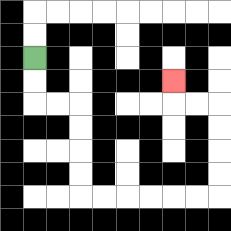{'start': '[1, 2]', 'end': '[7, 3]', 'path_directions': 'D,D,R,R,D,D,D,D,R,R,R,R,R,R,U,U,U,U,L,L,U', 'path_coordinates': '[[1, 2], [1, 3], [1, 4], [2, 4], [3, 4], [3, 5], [3, 6], [3, 7], [3, 8], [4, 8], [5, 8], [6, 8], [7, 8], [8, 8], [9, 8], [9, 7], [9, 6], [9, 5], [9, 4], [8, 4], [7, 4], [7, 3]]'}